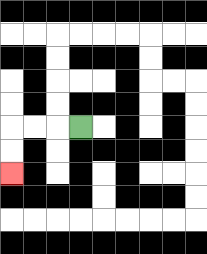{'start': '[3, 5]', 'end': '[0, 7]', 'path_directions': 'L,L,L,D,D', 'path_coordinates': '[[3, 5], [2, 5], [1, 5], [0, 5], [0, 6], [0, 7]]'}